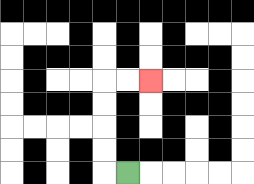{'start': '[5, 7]', 'end': '[6, 3]', 'path_directions': 'L,U,U,U,U,R,R', 'path_coordinates': '[[5, 7], [4, 7], [4, 6], [4, 5], [4, 4], [4, 3], [5, 3], [6, 3]]'}